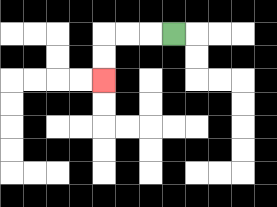{'start': '[7, 1]', 'end': '[4, 3]', 'path_directions': 'L,L,L,D,D', 'path_coordinates': '[[7, 1], [6, 1], [5, 1], [4, 1], [4, 2], [4, 3]]'}